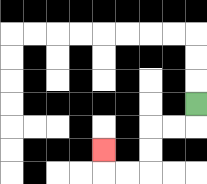{'start': '[8, 4]', 'end': '[4, 6]', 'path_directions': 'D,L,L,D,D,L,L,U', 'path_coordinates': '[[8, 4], [8, 5], [7, 5], [6, 5], [6, 6], [6, 7], [5, 7], [4, 7], [4, 6]]'}